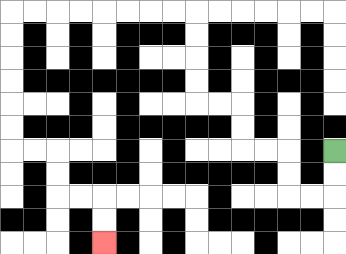{'start': '[14, 6]', 'end': '[4, 10]', 'path_directions': 'D,D,L,L,U,U,L,L,U,U,L,L,U,U,U,U,L,L,L,L,L,L,L,L,D,D,D,D,D,D,R,R,D,D,R,R,D,D', 'path_coordinates': '[[14, 6], [14, 7], [14, 8], [13, 8], [12, 8], [12, 7], [12, 6], [11, 6], [10, 6], [10, 5], [10, 4], [9, 4], [8, 4], [8, 3], [8, 2], [8, 1], [8, 0], [7, 0], [6, 0], [5, 0], [4, 0], [3, 0], [2, 0], [1, 0], [0, 0], [0, 1], [0, 2], [0, 3], [0, 4], [0, 5], [0, 6], [1, 6], [2, 6], [2, 7], [2, 8], [3, 8], [4, 8], [4, 9], [4, 10]]'}